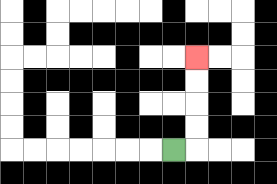{'start': '[7, 6]', 'end': '[8, 2]', 'path_directions': 'R,U,U,U,U', 'path_coordinates': '[[7, 6], [8, 6], [8, 5], [8, 4], [8, 3], [8, 2]]'}